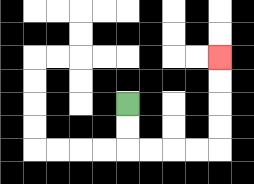{'start': '[5, 4]', 'end': '[9, 2]', 'path_directions': 'D,D,R,R,R,R,U,U,U,U', 'path_coordinates': '[[5, 4], [5, 5], [5, 6], [6, 6], [7, 6], [8, 6], [9, 6], [9, 5], [9, 4], [9, 3], [9, 2]]'}